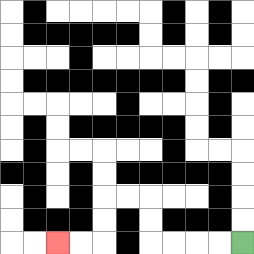{'start': '[10, 10]', 'end': '[2, 10]', 'path_directions': 'L,L,L,L,U,U,L,L,D,D,L,L', 'path_coordinates': '[[10, 10], [9, 10], [8, 10], [7, 10], [6, 10], [6, 9], [6, 8], [5, 8], [4, 8], [4, 9], [4, 10], [3, 10], [2, 10]]'}